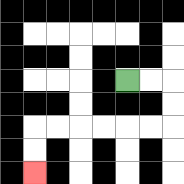{'start': '[5, 3]', 'end': '[1, 7]', 'path_directions': 'R,R,D,D,L,L,L,L,L,L,D,D', 'path_coordinates': '[[5, 3], [6, 3], [7, 3], [7, 4], [7, 5], [6, 5], [5, 5], [4, 5], [3, 5], [2, 5], [1, 5], [1, 6], [1, 7]]'}